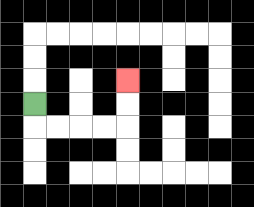{'start': '[1, 4]', 'end': '[5, 3]', 'path_directions': 'D,R,R,R,R,U,U', 'path_coordinates': '[[1, 4], [1, 5], [2, 5], [3, 5], [4, 5], [5, 5], [5, 4], [5, 3]]'}